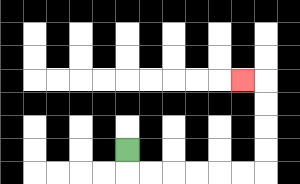{'start': '[5, 6]', 'end': '[10, 3]', 'path_directions': 'D,R,R,R,R,R,R,U,U,U,U,L', 'path_coordinates': '[[5, 6], [5, 7], [6, 7], [7, 7], [8, 7], [9, 7], [10, 7], [11, 7], [11, 6], [11, 5], [11, 4], [11, 3], [10, 3]]'}